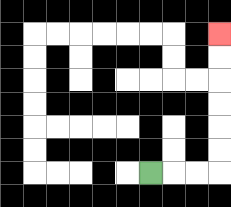{'start': '[6, 7]', 'end': '[9, 1]', 'path_directions': 'R,R,R,U,U,U,U,U,U', 'path_coordinates': '[[6, 7], [7, 7], [8, 7], [9, 7], [9, 6], [9, 5], [9, 4], [9, 3], [9, 2], [9, 1]]'}